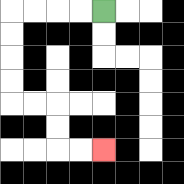{'start': '[4, 0]', 'end': '[4, 6]', 'path_directions': 'L,L,L,L,D,D,D,D,R,R,D,D,R,R', 'path_coordinates': '[[4, 0], [3, 0], [2, 0], [1, 0], [0, 0], [0, 1], [0, 2], [0, 3], [0, 4], [1, 4], [2, 4], [2, 5], [2, 6], [3, 6], [4, 6]]'}